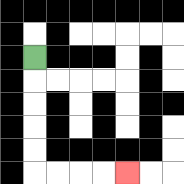{'start': '[1, 2]', 'end': '[5, 7]', 'path_directions': 'D,D,D,D,D,R,R,R,R', 'path_coordinates': '[[1, 2], [1, 3], [1, 4], [1, 5], [1, 6], [1, 7], [2, 7], [3, 7], [4, 7], [5, 7]]'}